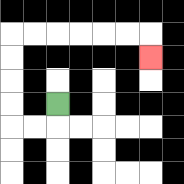{'start': '[2, 4]', 'end': '[6, 2]', 'path_directions': 'D,L,L,U,U,U,U,R,R,R,R,R,R,D', 'path_coordinates': '[[2, 4], [2, 5], [1, 5], [0, 5], [0, 4], [0, 3], [0, 2], [0, 1], [1, 1], [2, 1], [3, 1], [4, 1], [5, 1], [6, 1], [6, 2]]'}